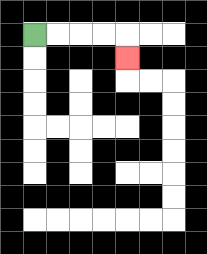{'start': '[1, 1]', 'end': '[5, 2]', 'path_directions': 'R,R,R,R,D', 'path_coordinates': '[[1, 1], [2, 1], [3, 1], [4, 1], [5, 1], [5, 2]]'}